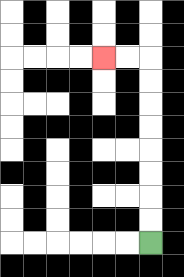{'start': '[6, 10]', 'end': '[4, 2]', 'path_directions': 'U,U,U,U,U,U,U,U,L,L', 'path_coordinates': '[[6, 10], [6, 9], [6, 8], [6, 7], [6, 6], [6, 5], [6, 4], [6, 3], [6, 2], [5, 2], [4, 2]]'}